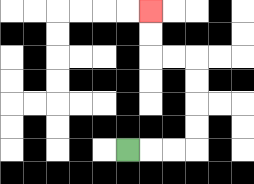{'start': '[5, 6]', 'end': '[6, 0]', 'path_directions': 'R,R,R,U,U,U,U,L,L,U,U', 'path_coordinates': '[[5, 6], [6, 6], [7, 6], [8, 6], [8, 5], [8, 4], [8, 3], [8, 2], [7, 2], [6, 2], [6, 1], [6, 0]]'}